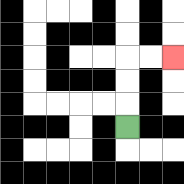{'start': '[5, 5]', 'end': '[7, 2]', 'path_directions': 'U,U,U,R,R', 'path_coordinates': '[[5, 5], [5, 4], [5, 3], [5, 2], [6, 2], [7, 2]]'}